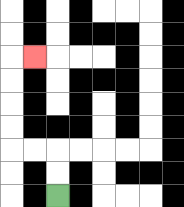{'start': '[2, 8]', 'end': '[1, 2]', 'path_directions': 'U,U,L,L,U,U,U,U,R', 'path_coordinates': '[[2, 8], [2, 7], [2, 6], [1, 6], [0, 6], [0, 5], [0, 4], [0, 3], [0, 2], [1, 2]]'}